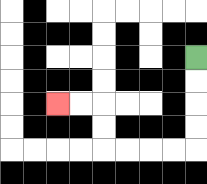{'start': '[8, 2]', 'end': '[2, 4]', 'path_directions': 'D,D,D,D,L,L,L,L,U,U,L,L', 'path_coordinates': '[[8, 2], [8, 3], [8, 4], [8, 5], [8, 6], [7, 6], [6, 6], [5, 6], [4, 6], [4, 5], [4, 4], [3, 4], [2, 4]]'}